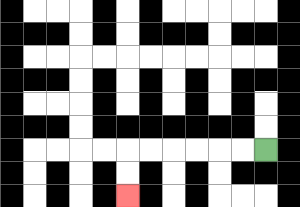{'start': '[11, 6]', 'end': '[5, 8]', 'path_directions': 'L,L,L,L,L,L,D,D', 'path_coordinates': '[[11, 6], [10, 6], [9, 6], [8, 6], [7, 6], [6, 6], [5, 6], [5, 7], [5, 8]]'}